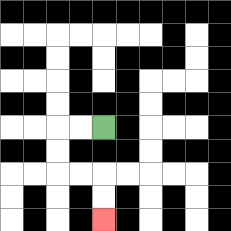{'start': '[4, 5]', 'end': '[4, 9]', 'path_directions': 'L,L,D,D,R,R,D,D', 'path_coordinates': '[[4, 5], [3, 5], [2, 5], [2, 6], [2, 7], [3, 7], [4, 7], [4, 8], [4, 9]]'}